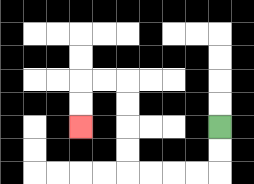{'start': '[9, 5]', 'end': '[3, 5]', 'path_directions': 'D,D,L,L,L,L,U,U,U,U,L,L,D,D', 'path_coordinates': '[[9, 5], [9, 6], [9, 7], [8, 7], [7, 7], [6, 7], [5, 7], [5, 6], [5, 5], [5, 4], [5, 3], [4, 3], [3, 3], [3, 4], [3, 5]]'}